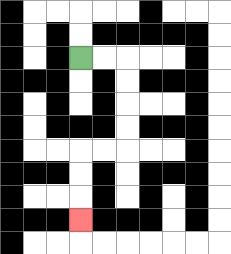{'start': '[3, 2]', 'end': '[3, 9]', 'path_directions': 'R,R,D,D,D,D,L,L,D,D,D', 'path_coordinates': '[[3, 2], [4, 2], [5, 2], [5, 3], [5, 4], [5, 5], [5, 6], [4, 6], [3, 6], [3, 7], [3, 8], [3, 9]]'}